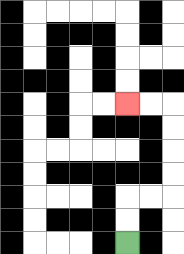{'start': '[5, 10]', 'end': '[5, 4]', 'path_directions': 'U,U,R,R,U,U,U,U,L,L', 'path_coordinates': '[[5, 10], [5, 9], [5, 8], [6, 8], [7, 8], [7, 7], [7, 6], [7, 5], [7, 4], [6, 4], [5, 4]]'}